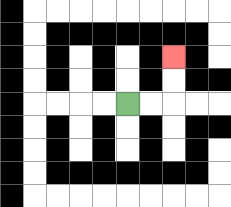{'start': '[5, 4]', 'end': '[7, 2]', 'path_directions': 'R,R,U,U', 'path_coordinates': '[[5, 4], [6, 4], [7, 4], [7, 3], [7, 2]]'}